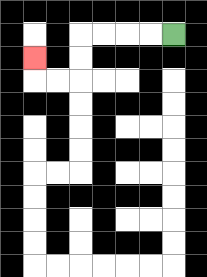{'start': '[7, 1]', 'end': '[1, 2]', 'path_directions': 'L,L,L,L,D,D,L,L,U', 'path_coordinates': '[[7, 1], [6, 1], [5, 1], [4, 1], [3, 1], [3, 2], [3, 3], [2, 3], [1, 3], [1, 2]]'}